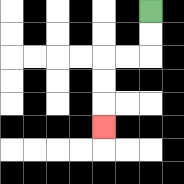{'start': '[6, 0]', 'end': '[4, 5]', 'path_directions': 'D,D,L,L,D,D,D', 'path_coordinates': '[[6, 0], [6, 1], [6, 2], [5, 2], [4, 2], [4, 3], [4, 4], [4, 5]]'}